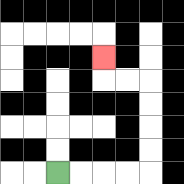{'start': '[2, 7]', 'end': '[4, 2]', 'path_directions': 'R,R,R,R,U,U,U,U,L,L,U', 'path_coordinates': '[[2, 7], [3, 7], [4, 7], [5, 7], [6, 7], [6, 6], [6, 5], [6, 4], [6, 3], [5, 3], [4, 3], [4, 2]]'}